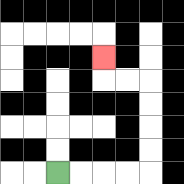{'start': '[2, 7]', 'end': '[4, 2]', 'path_directions': 'R,R,R,R,U,U,U,U,L,L,U', 'path_coordinates': '[[2, 7], [3, 7], [4, 7], [5, 7], [6, 7], [6, 6], [6, 5], [6, 4], [6, 3], [5, 3], [4, 3], [4, 2]]'}